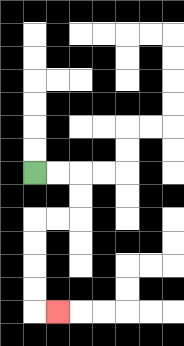{'start': '[1, 7]', 'end': '[2, 13]', 'path_directions': 'R,R,D,D,L,L,D,D,D,D,R', 'path_coordinates': '[[1, 7], [2, 7], [3, 7], [3, 8], [3, 9], [2, 9], [1, 9], [1, 10], [1, 11], [1, 12], [1, 13], [2, 13]]'}